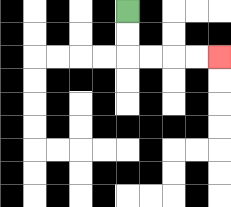{'start': '[5, 0]', 'end': '[9, 2]', 'path_directions': 'D,D,R,R,R,R', 'path_coordinates': '[[5, 0], [5, 1], [5, 2], [6, 2], [7, 2], [8, 2], [9, 2]]'}